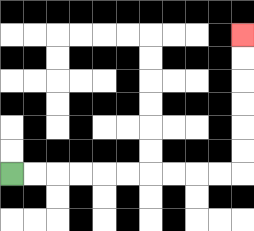{'start': '[0, 7]', 'end': '[10, 1]', 'path_directions': 'R,R,R,R,R,R,R,R,R,R,U,U,U,U,U,U', 'path_coordinates': '[[0, 7], [1, 7], [2, 7], [3, 7], [4, 7], [5, 7], [6, 7], [7, 7], [8, 7], [9, 7], [10, 7], [10, 6], [10, 5], [10, 4], [10, 3], [10, 2], [10, 1]]'}